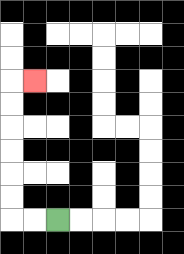{'start': '[2, 9]', 'end': '[1, 3]', 'path_directions': 'L,L,U,U,U,U,U,U,R', 'path_coordinates': '[[2, 9], [1, 9], [0, 9], [0, 8], [0, 7], [0, 6], [0, 5], [0, 4], [0, 3], [1, 3]]'}